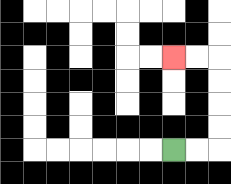{'start': '[7, 6]', 'end': '[7, 2]', 'path_directions': 'R,R,U,U,U,U,L,L', 'path_coordinates': '[[7, 6], [8, 6], [9, 6], [9, 5], [9, 4], [9, 3], [9, 2], [8, 2], [7, 2]]'}